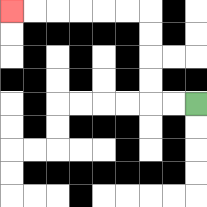{'start': '[8, 4]', 'end': '[0, 0]', 'path_directions': 'L,L,U,U,U,U,L,L,L,L,L,L', 'path_coordinates': '[[8, 4], [7, 4], [6, 4], [6, 3], [6, 2], [6, 1], [6, 0], [5, 0], [4, 0], [3, 0], [2, 0], [1, 0], [0, 0]]'}